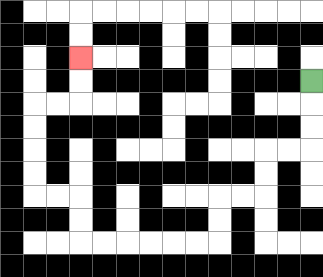{'start': '[13, 3]', 'end': '[3, 2]', 'path_directions': 'D,D,D,L,L,D,D,L,L,D,D,L,L,L,L,L,L,U,U,L,L,U,U,U,U,R,R,U,U', 'path_coordinates': '[[13, 3], [13, 4], [13, 5], [13, 6], [12, 6], [11, 6], [11, 7], [11, 8], [10, 8], [9, 8], [9, 9], [9, 10], [8, 10], [7, 10], [6, 10], [5, 10], [4, 10], [3, 10], [3, 9], [3, 8], [2, 8], [1, 8], [1, 7], [1, 6], [1, 5], [1, 4], [2, 4], [3, 4], [3, 3], [3, 2]]'}